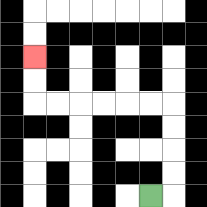{'start': '[6, 8]', 'end': '[1, 2]', 'path_directions': 'R,U,U,U,U,L,L,L,L,L,L,U,U', 'path_coordinates': '[[6, 8], [7, 8], [7, 7], [7, 6], [7, 5], [7, 4], [6, 4], [5, 4], [4, 4], [3, 4], [2, 4], [1, 4], [1, 3], [1, 2]]'}